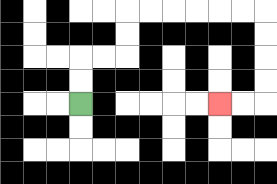{'start': '[3, 4]', 'end': '[9, 4]', 'path_directions': 'U,U,R,R,U,U,R,R,R,R,R,R,D,D,D,D,L,L', 'path_coordinates': '[[3, 4], [3, 3], [3, 2], [4, 2], [5, 2], [5, 1], [5, 0], [6, 0], [7, 0], [8, 0], [9, 0], [10, 0], [11, 0], [11, 1], [11, 2], [11, 3], [11, 4], [10, 4], [9, 4]]'}